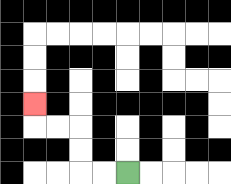{'start': '[5, 7]', 'end': '[1, 4]', 'path_directions': 'L,L,U,U,L,L,U', 'path_coordinates': '[[5, 7], [4, 7], [3, 7], [3, 6], [3, 5], [2, 5], [1, 5], [1, 4]]'}